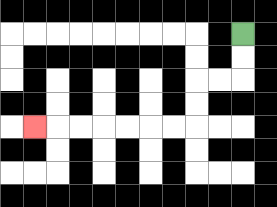{'start': '[10, 1]', 'end': '[1, 5]', 'path_directions': 'D,D,L,L,D,D,L,L,L,L,L,L,L', 'path_coordinates': '[[10, 1], [10, 2], [10, 3], [9, 3], [8, 3], [8, 4], [8, 5], [7, 5], [6, 5], [5, 5], [4, 5], [3, 5], [2, 5], [1, 5]]'}